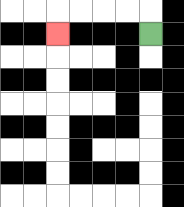{'start': '[6, 1]', 'end': '[2, 1]', 'path_directions': 'U,L,L,L,L,D', 'path_coordinates': '[[6, 1], [6, 0], [5, 0], [4, 0], [3, 0], [2, 0], [2, 1]]'}